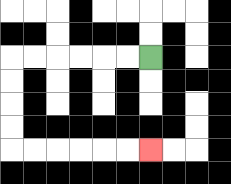{'start': '[6, 2]', 'end': '[6, 6]', 'path_directions': 'L,L,L,L,L,L,D,D,D,D,R,R,R,R,R,R', 'path_coordinates': '[[6, 2], [5, 2], [4, 2], [3, 2], [2, 2], [1, 2], [0, 2], [0, 3], [0, 4], [0, 5], [0, 6], [1, 6], [2, 6], [3, 6], [4, 6], [5, 6], [6, 6]]'}